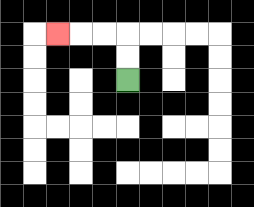{'start': '[5, 3]', 'end': '[2, 1]', 'path_directions': 'U,U,L,L,L', 'path_coordinates': '[[5, 3], [5, 2], [5, 1], [4, 1], [3, 1], [2, 1]]'}